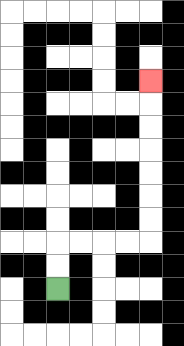{'start': '[2, 12]', 'end': '[6, 3]', 'path_directions': 'U,U,R,R,R,R,U,U,U,U,U,U,U', 'path_coordinates': '[[2, 12], [2, 11], [2, 10], [3, 10], [4, 10], [5, 10], [6, 10], [6, 9], [6, 8], [6, 7], [6, 6], [6, 5], [6, 4], [6, 3]]'}